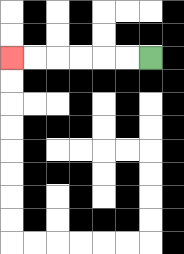{'start': '[6, 2]', 'end': '[0, 2]', 'path_directions': 'L,L,L,L,L,L', 'path_coordinates': '[[6, 2], [5, 2], [4, 2], [3, 2], [2, 2], [1, 2], [0, 2]]'}